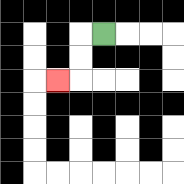{'start': '[4, 1]', 'end': '[2, 3]', 'path_directions': 'L,D,D,L', 'path_coordinates': '[[4, 1], [3, 1], [3, 2], [3, 3], [2, 3]]'}